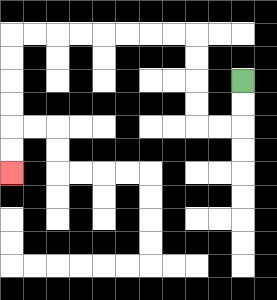{'start': '[10, 3]', 'end': '[0, 7]', 'path_directions': 'D,D,L,L,U,U,U,U,L,L,L,L,L,L,L,L,D,D,D,D,D,D', 'path_coordinates': '[[10, 3], [10, 4], [10, 5], [9, 5], [8, 5], [8, 4], [8, 3], [8, 2], [8, 1], [7, 1], [6, 1], [5, 1], [4, 1], [3, 1], [2, 1], [1, 1], [0, 1], [0, 2], [0, 3], [0, 4], [0, 5], [0, 6], [0, 7]]'}